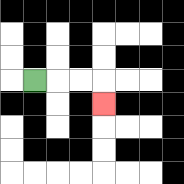{'start': '[1, 3]', 'end': '[4, 4]', 'path_directions': 'R,R,R,D', 'path_coordinates': '[[1, 3], [2, 3], [3, 3], [4, 3], [4, 4]]'}